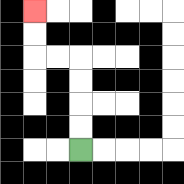{'start': '[3, 6]', 'end': '[1, 0]', 'path_directions': 'U,U,U,U,L,L,U,U', 'path_coordinates': '[[3, 6], [3, 5], [3, 4], [3, 3], [3, 2], [2, 2], [1, 2], [1, 1], [1, 0]]'}